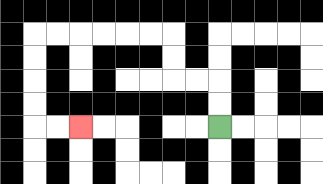{'start': '[9, 5]', 'end': '[3, 5]', 'path_directions': 'U,U,L,L,U,U,L,L,L,L,L,L,D,D,D,D,R,R', 'path_coordinates': '[[9, 5], [9, 4], [9, 3], [8, 3], [7, 3], [7, 2], [7, 1], [6, 1], [5, 1], [4, 1], [3, 1], [2, 1], [1, 1], [1, 2], [1, 3], [1, 4], [1, 5], [2, 5], [3, 5]]'}